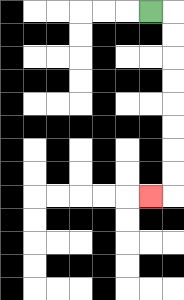{'start': '[6, 0]', 'end': '[6, 8]', 'path_directions': 'R,D,D,D,D,D,D,D,D,L', 'path_coordinates': '[[6, 0], [7, 0], [7, 1], [7, 2], [7, 3], [7, 4], [7, 5], [7, 6], [7, 7], [7, 8], [6, 8]]'}